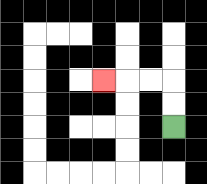{'start': '[7, 5]', 'end': '[4, 3]', 'path_directions': 'U,U,L,L,L', 'path_coordinates': '[[7, 5], [7, 4], [7, 3], [6, 3], [5, 3], [4, 3]]'}